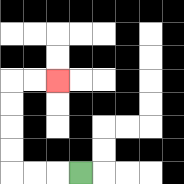{'start': '[3, 7]', 'end': '[2, 3]', 'path_directions': 'L,L,L,U,U,U,U,R,R', 'path_coordinates': '[[3, 7], [2, 7], [1, 7], [0, 7], [0, 6], [0, 5], [0, 4], [0, 3], [1, 3], [2, 3]]'}